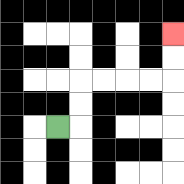{'start': '[2, 5]', 'end': '[7, 1]', 'path_directions': 'R,U,U,R,R,R,R,U,U', 'path_coordinates': '[[2, 5], [3, 5], [3, 4], [3, 3], [4, 3], [5, 3], [6, 3], [7, 3], [7, 2], [7, 1]]'}